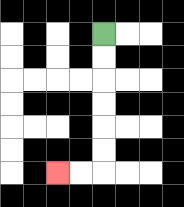{'start': '[4, 1]', 'end': '[2, 7]', 'path_directions': 'D,D,D,D,D,D,L,L', 'path_coordinates': '[[4, 1], [4, 2], [4, 3], [4, 4], [4, 5], [4, 6], [4, 7], [3, 7], [2, 7]]'}